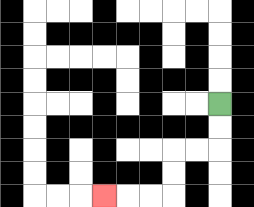{'start': '[9, 4]', 'end': '[4, 8]', 'path_directions': 'D,D,L,L,D,D,L,L,L', 'path_coordinates': '[[9, 4], [9, 5], [9, 6], [8, 6], [7, 6], [7, 7], [7, 8], [6, 8], [5, 8], [4, 8]]'}